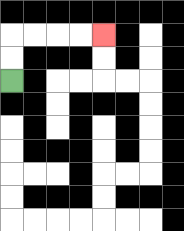{'start': '[0, 3]', 'end': '[4, 1]', 'path_directions': 'U,U,R,R,R,R', 'path_coordinates': '[[0, 3], [0, 2], [0, 1], [1, 1], [2, 1], [3, 1], [4, 1]]'}